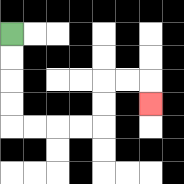{'start': '[0, 1]', 'end': '[6, 4]', 'path_directions': 'D,D,D,D,R,R,R,R,U,U,R,R,D', 'path_coordinates': '[[0, 1], [0, 2], [0, 3], [0, 4], [0, 5], [1, 5], [2, 5], [3, 5], [4, 5], [4, 4], [4, 3], [5, 3], [6, 3], [6, 4]]'}